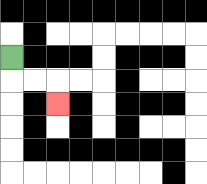{'start': '[0, 2]', 'end': '[2, 4]', 'path_directions': 'D,R,R,D', 'path_coordinates': '[[0, 2], [0, 3], [1, 3], [2, 3], [2, 4]]'}